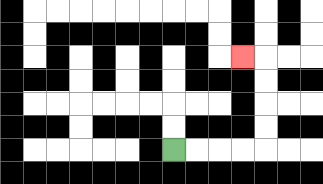{'start': '[7, 6]', 'end': '[10, 2]', 'path_directions': 'R,R,R,R,U,U,U,U,L', 'path_coordinates': '[[7, 6], [8, 6], [9, 6], [10, 6], [11, 6], [11, 5], [11, 4], [11, 3], [11, 2], [10, 2]]'}